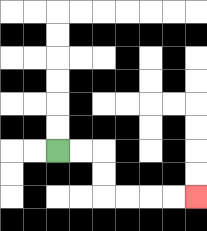{'start': '[2, 6]', 'end': '[8, 8]', 'path_directions': 'R,R,D,D,R,R,R,R', 'path_coordinates': '[[2, 6], [3, 6], [4, 6], [4, 7], [4, 8], [5, 8], [6, 8], [7, 8], [8, 8]]'}